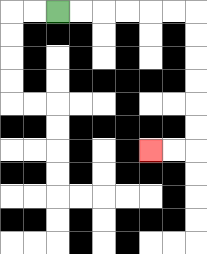{'start': '[2, 0]', 'end': '[6, 6]', 'path_directions': 'R,R,R,R,R,R,D,D,D,D,D,D,L,L', 'path_coordinates': '[[2, 0], [3, 0], [4, 0], [5, 0], [6, 0], [7, 0], [8, 0], [8, 1], [8, 2], [8, 3], [8, 4], [8, 5], [8, 6], [7, 6], [6, 6]]'}